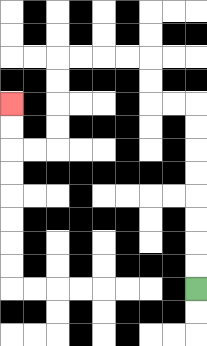{'start': '[8, 12]', 'end': '[0, 4]', 'path_directions': 'U,U,U,U,U,U,U,U,L,L,U,U,L,L,L,L,D,D,D,D,L,L,U,U', 'path_coordinates': '[[8, 12], [8, 11], [8, 10], [8, 9], [8, 8], [8, 7], [8, 6], [8, 5], [8, 4], [7, 4], [6, 4], [6, 3], [6, 2], [5, 2], [4, 2], [3, 2], [2, 2], [2, 3], [2, 4], [2, 5], [2, 6], [1, 6], [0, 6], [0, 5], [0, 4]]'}